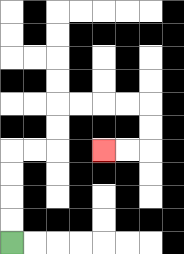{'start': '[0, 10]', 'end': '[4, 6]', 'path_directions': 'U,U,U,U,R,R,U,U,R,R,R,R,D,D,L,L', 'path_coordinates': '[[0, 10], [0, 9], [0, 8], [0, 7], [0, 6], [1, 6], [2, 6], [2, 5], [2, 4], [3, 4], [4, 4], [5, 4], [6, 4], [6, 5], [6, 6], [5, 6], [4, 6]]'}